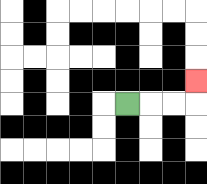{'start': '[5, 4]', 'end': '[8, 3]', 'path_directions': 'R,R,R,U', 'path_coordinates': '[[5, 4], [6, 4], [7, 4], [8, 4], [8, 3]]'}